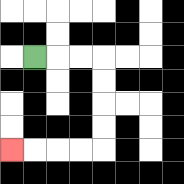{'start': '[1, 2]', 'end': '[0, 6]', 'path_directions': 'R,R,R,D,D,D,D,L,L,L,L', 'path_coordinates': '[[1, 2], [2, 2], [3, 2], [4, 2], [4, 3], [4, 4], [4, 5], [4, 6], [3, 6], [2, 6], [1, 6], [0, 6]]'}